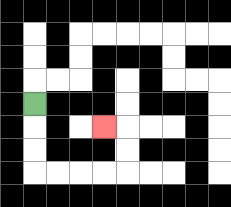{'start': '[1, 4]', 'end': '[4, 5]', 'path_directions': 'D,D,D,R,R,R,R,U,U,L', 'path_coordinates': '[[1, 4], [1, 5], [1, 6], [1, 7], [2, 7], [3, 7], [4, 7], [5, 7], [5, 6], [5, 5], [4, 5]]'}